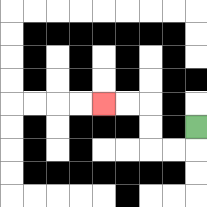{'start': '[8, 5]', 'end': '[4, 4]', 'path_directions': 'D,L,L,U,U,L,L', 'path_coordinates': '[[8, 5], [8, 6], [7, 6], [6, 6], [6, 5], [6, 4], [5, 4], [4, 4]]'}